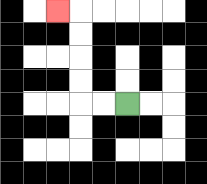{'start': '[5, 4]', 'end': '[2, 0]', 'path_directions': 'L,L,U,U,U,U,L', 'path_coordinates': '[[5, 4], [4, 4], [3, 4], [3, 3], [3, 2], [3, 1], [3, 0], [2, 0]]'}